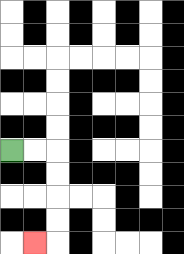{'start': '[0, 6]', 'end': '[1, 10]', 'path_directions': 'R,R,D,D,D,D,L', 'path_coordinates': '[[0, 6], [1, 6], [2, 6], [2, 7], [2, 8], [2, 9], [2, 10], [1, 10]]'}